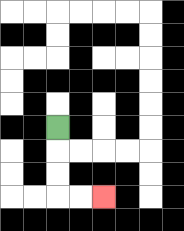{'start': '[2, 5]', 'end': '[4, 8]', 'path_directions': 'D,D,D,R,R', 'path_coordinates': '[[2, 5], [2, 6], [2, 7], [2, 8], [3, 8], [4, 8]]'}